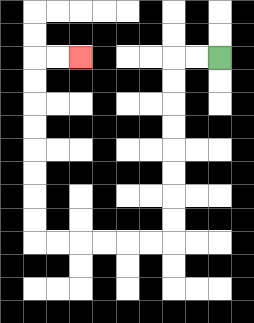{'start': '[9, 2]', 'end': '[3, 2]', 'path_directions': 'L,L,D,D,D,D,D,D,D,D,L,L,L,L,L,L,U,U,U,U,U,U,U,U,R,R', 'path_coordinates': '[[9, 2], [8, 2], [7, 2], [7, 3], [7, 4], [7, 5], [7, 6], [7, 7], [7, 8], [7, 9], [7, 10], [6, 10], [5, 10], [4, 10], [3, 10], [2, 10], [1, 10], [1, 9], [1, 8], [1, 7], [1, 6], [1, 5], [1, 4], [1, 3], [1, 2], [2, 2], [3, 2]]'}